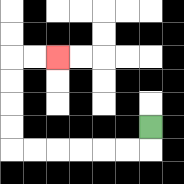{'start': '[6, 5]', 'end': '[2, 2]', 'path_directions': 'D,L,L,L,L,L,L,U,U,U,U,R,R', 'path_coordinates': '[[6, 5], [6, 6], [5, 6], [4, 6], [3, 6], [2, 6], [1, 6], [0, 6], [0, 5], [0, 4], [0, 3], [0, 2], [1, 2], [2, 2]]'}